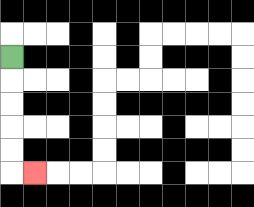{'start': '[0, 2]', 'end': '[1, 7]', 'path_directions': 'D,D,D,D,D,R', 'path_coordinates': '[[0, 2], [0, 3], [0, 4], [0, 5], [0, 6], [0, 7], [1, 7]]'}